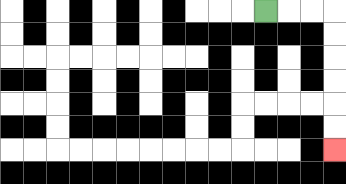{'start': '[11, 0]', 'end': '[14, 6]', 'path_directions': 'R,R,R,D,D,D,D,D,D', 'path_coordinates': '[[11, 0], [12, 0], [13, 0], [14, 0], [14, 1], [14, 2], [14, 3], [14, 4], [14, 5], [14, 6]]'}